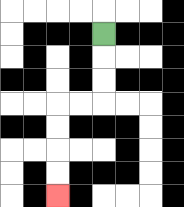{'start': '[4, 1]', 'end': '[2, 8]', 'path_directions': 'D,D,D,L,L,D,D,D,D', 'path_coordinates': '[[4, 1], [4, 2], [4, 3], [4, 4], [3, 4], [2, 4], [2, 5], [2, 6], [2, 7], [2, 8]]'}